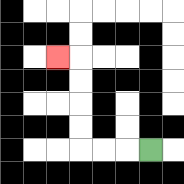{'start': '[6, 6]', 'end': '[2, 2]', 'path_directions': 'L,L,L,U,U,U,U,L', 'path_coordinates': '[[6, 6], [5, 6], [4, 6], [3, 6], [3, 5], [3, 4], [3, 3], [3, 2], [2, 2]]'}